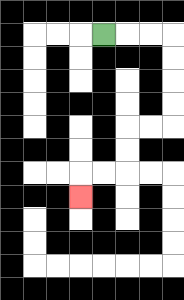{'start': '[4, 1]', 'end': '[3, 8]', 'path_directions': 'R,R,R,D,D,D,D,L,L,D,D,L,L,D', 'path_coordinates': '[[4, 1], [5, 1], [6, 1], [7, 1], [7, 2], [7, 3], [7, 4], [7, 5], [6, 5], [5, 5], [5, 6], [5, 7], [4, 7], [3, 7], [3, 8]]'}